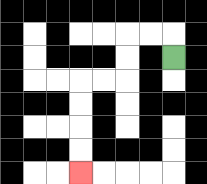{'start': '[7, 2]', 'end': '[3, 7]', 'path_directions': 'U,L,L,D,D,L,L,D,D,D,D', 'path_coordinates': '[[7, 2], [7, 1], [6, 1], [5, 1], [5, 2], [5, 3], [4, 3], [3, 3], [3, 4], [3, 5], [3, 6], [3, 7]]'}